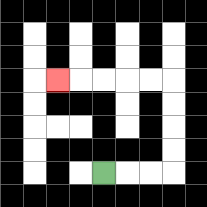{'start': '[4, 7]', 'end': '[2, 3]', 'path_directions': 'R,R,R,U,U,U,U,L,L,L,L,L', 'path_coordinates': '[[4, 7], [5, 7], [6, 7], [7, 7], [7, 6], [7, 5], [7, 4], [7, 3], [6, 3], [5, 3], [4, 3], [3, 3], [2, 3]]'}